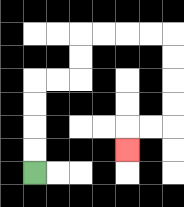{'start': '[1, 7]', 'end': '[5, 6]', 'path_directions': 'U,U,U,U,R,R,U,U,R,R,R,R,D,D,D,D,L,L,D', 'path_coordinates': '[[1, 7], [1, 6], [1, 5], [1, 4], [1, 3], [2, 3], [3, 3], [3, 2], [3, 1], [4, 1], [5, 1], [6, 1], [7, 1], [7, 2], [7, 3], [7, 4], [7, 5], [6, 5], [5, 5], [5, 6]]'}